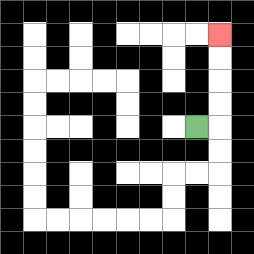{'start': '[8, 5]', 'end': '[9, 1]', 'path_directions': 'R,U,U,U,U', 'path_coordinates': '[[8, 5], [9, 5], [9, 4], [9, 3], [9, 2], [9, 1]]'}